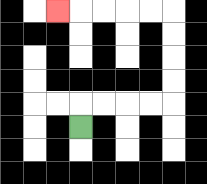{'start': '[3, 5]', 'end': '[2, 0]', 'path_directions': 'U,R,R,R,R,U,U,U,U,L,L,L,L,L', 'path_coordinates': '[[3, 5], [3, 4], [4, 4], [5, 4], [6, 4], [7, 4], [7, 3], [7, 2], [7, 1], [7, 0], [6, 0], [5, 0], [4, 0], [3, 0], [2, 0]]'}